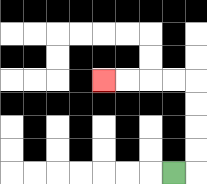{'start': '[7, 7]', 'end': '[4, 3]', 'path_directions': 'R,U,U,U,U,L,L,L,L', 'path_coordinates': '[[7, 7], [8, 7], [8, 6], [8, 5], [8, 4], [8, 3], [7, 3], [6, 3], [5, 3], [4, 3]]'}